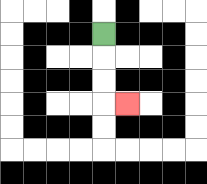{'start': '[4, 1]', 'end': '[5, 4]', 'path_directions': 'D,D,D,R', 'path_coordinates': '[[4, 1], [4, 2], [4, 3], [4, 4], [5, 4]]'}